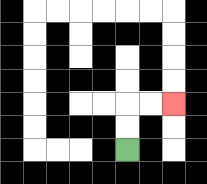{'start': '[5, 6]', 'end': '[7, 4]', 'path_directions': 'U,U,R,R', 'path_coordinates': '[[5, 6], [5, 5], [5, 4], [6, 4], [7, 4]]'}